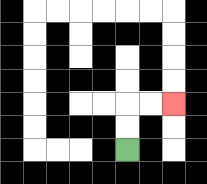{'start': '[5, 6]', 'end': '[7, 4]', 'path_directions': 'U,U,R,R', 'path_coordinates': '[[5, 6], [5, 5], [5, 4], [6, 4], [7, 4]]'}